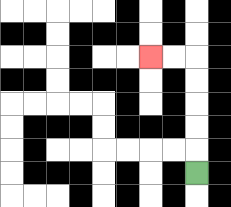{'start': '[8, 7]', 'end': '[6, 2]', 'path_directions': 'U,U,U,U,U,L,L', 'path_coordinates': '[[8, 7], [8, 6], [8, 5], [8, 4], [8, 3], [8, 2], [7, 2], [6, 2]]'}